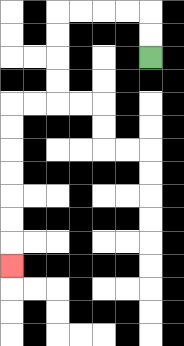{'start': '[6, 2]', 'end': '[0, 11]', 'path_directions': 'U,U,L,L,L,L,D,D,D,D,L,L,D,D,D,D,D,D,D', 'path_coordinates': '[[6, 2], [6, 1], [6, 0], [5, 0], [4, 0], [3, 0], [2, 0], [2, 1], [2, 2], [2, 3], [2, 4], [1, 4], [0, 4], [0, 5], [0, 6], [0, 7], [0, 8], [0, 9], [0, 10], [0, 11]]'}